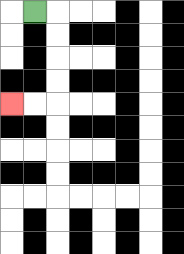{'start': '[1, 0]', 'end': '[0, 4]', 'path_directions': 'R,D,D,D,D,L,L', 'path_coordinates': '[[1, 0], [2, 0], [2, 1], [2, 2], [2, 3], [2, 4], [1, 4], [0, 4]]'}